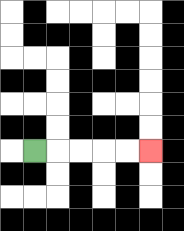{'start': '[1, 6]', 'end': '[6, 6]', 'path_directions': 'R,R,R,R,R', 'path_coordinates': '[[1, 6], [2, 6], [3, 6], [4, 6], [5, 6], [6, 6]]'}